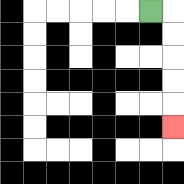{'start': '[6, 0]', 'end': '[7, 5]', 'path_directions': 'R,D,D,D,D,D', 'path_coordinates': '[[6, 0], [7, 0], [7, 1], [7, 2], [7, 3], [7, 4], [7, 5]]'}